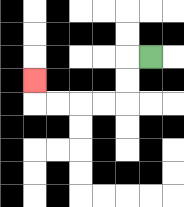{'start': '[6, 2]', 'end': '[1, 3]', 'path_directions': 'L,D,D,L,L,L,L,U', 'path_coordinates': '[[6, 2], [5, 2], [5, 3], [5, 4], [4, 4], [3, 4], [2, 4], [1, 4], [1, 3]]'}